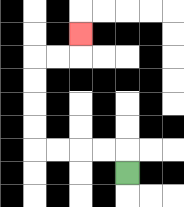{'start': '[5, 7]', 'end': '[3, 1]', 'path_directions': 'U,L,L,L,L,U,U,U,U,R,R,U', 'path_coordinates': '[[5, 7], [5, 6], [4, 6], [3, 6], [2, 6], [1, 6], [1, 5], [1, 4], [1, 3], [1, 2], [2, 2], [3, 2], [3, 1]]'}